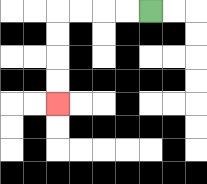{'start': '[6, 0]', 'end': '[2, 4]', 'path_directions': 'L,L,L,L,D,D,D,D', 'path_coordinates': '[[6, 0], [5, 0], [4, 0], [3, 0], [2, 0], [2, 1], [2, 2], [2, 3], [2, 4]]'}